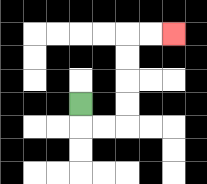{'start': '[3, 4]', 'end': '[7, 1]', 'path_directions': 'D,R,R,U,U,U,U,R,R', 'path_coordinates': '[[3, 4], [3, 5], [4, 5], [5, 5], [5, 4], [5, 3], [5, 2], [5, 1], [6, 1], [7, 1]]'}